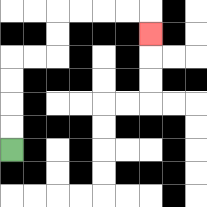{'start': '[0, 6]', 'end': '[6, 1]', 'path_directions': 'U,U,U,U,R,R,U,U,R,R,R,R,D', 'path_coordinates': '[[0, 6], [0, 5], [0, 4], [0, 3], [0, 2], [1, 2], [2, 2], [2, 1], [2, 0], [3, 0], [4, 0], [5, 0], [6, 0], [6, 1]]'}